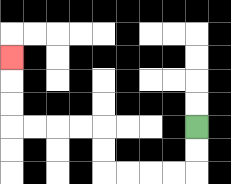{'start': '[8, 5]', 'end': '[0, 2]', 'path_directions': 'D,D,L,L,L,L,U,U,L,L,L,L,U,U,U', 'path_coordinates': '[[8, 5], [8, 6], [8, 7], [7, 7], [6, 7], [5, 7], [4, 7], [4, 6], [4, 5], [3, 5], [2, 5], [1, 5], [0, 5], [0, 4], [0, 3], [0, 2]]'}